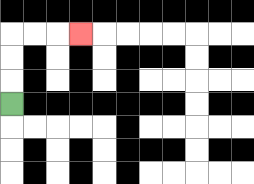{'start': '[0, 4]', 'end': '[3, 1]', 'path_directions': 'U,U,U,R,R,R', 'path_coordinates': '[[0, 4], [0, 3], [0, 2], [0, 1], [1, 1], [2, 1], [3, 1]]'}